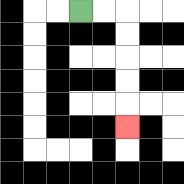{'start': '[3, 0]', 'end': '[5, 5]', 'path_directions': 'R,R,D,D,D,D,D', 'path_coordinates': '[[3, 0], [4, 0], [5, 0], [5, 1], [5, 2], [5, 3], [5, 4], [5, 5]]'}